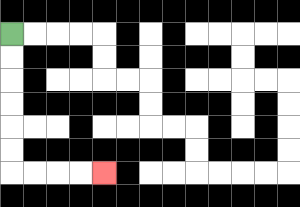{'start': '[0, 1]', 'end': '[4, 7]', 'path_directions': 'D,D,D,D,D,D,R,R,R,R', 'path_coordinates': '[[0, 1], [0, 2], [0, 3], [0, 4], [0, 5], [0, 6], [0, 7], [1, 7], [2, 7], [3, 7], [4, 7]]'}